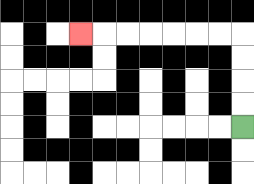{'start': '[10, 5]', 'end': '[3, 1]', 'path_directions': 'U,U,U,U,L,L,L,L,L,L,L', 'path_coordinates': '[[10, 5], [10, 4], [10, 3], [10, 2], [10, 1], [9, 1], [8, 1], [7, 1], [6, 1], [5, 1], [4, 1], [3, 1]]'}